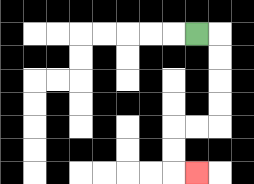{'start': '[8, 1]', 'end': '[8, 7]', 'path_directions': 'R,D,D,D,D,L,L,D,D,R', 'path_coordinates': '[[8, 1], [9, 1], [9, 2], [9, 3], [9, 4], [9, 5], [8, 5], [7, 5], [7, 6], [7, 7], [8, 7]]'}